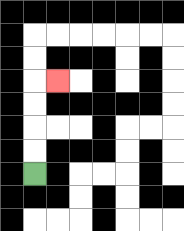{'start': '[1, 7]', 'end': '[2, 3]', 'path_directions': 'U,U,U,U,R', 'path_coordinates': '[[1, 7], [1, 6], [1, 5], [1, 4], [1, 3], [2, 3]]'}